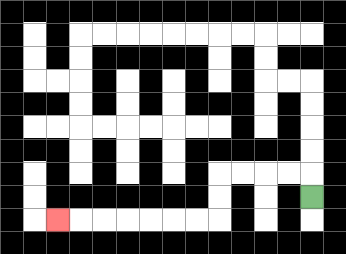{'start': '[13, 8]', 'end': '[2, 9]', 'path_directions': 'U,L,L,L,L,D,D,L,L,L,L,L,L,L', 'path_coordinates': '[[13, 8], [13, 7], [12, 7], [11, 7], [10, 7], [9, 7], [9, 8], [9, 9], [8, 9], [7, 9], [6, 9], [5, 9], [4, 9], [3, 9], [2, 9]]'}